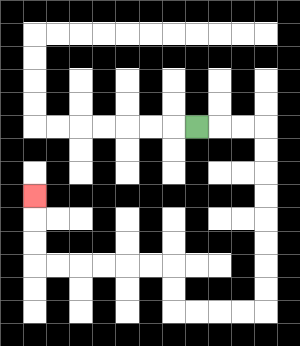{'start': '[8, 5]', 'end': '[1, 8]', 'path_directions': 'R,R,R,D,D,D,D,D,D,D,D,L,L,L,L,U,U,L,L,L,L,L,L,U,U,U', 'path_coordinates': '[[8, 5], [9, 5], [10, 5], [11, 5], [11, 6], [11, 7], [11, 8], [11, 9], [11, 10], [11, 11], [11, 12], [11, 13], [10, 13], [9, 13], [8, 13], [7, 13], [7, 12], [7, 11], [6, 11], [5, 11], [4, 11], [3, 11], [2, 11], [1, 11], [1, 10], [1, 9], [1, 8]]'}